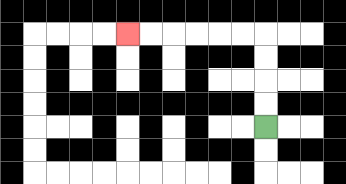{'start': '[11, 5]', 'end': '[5, 1]', 'path_directions': 'U,U,U,U,L,L,L,L,L,L', 'path_coordinates': '[[11, 5], [11, 4], [11, 3], [11, 2], [11, 1], [10, 1], [9, 1], [8, 1], [7, 1], [6, 1], [5, 1]]'}